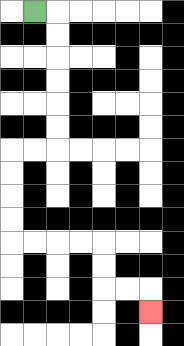{'start': '[1, 0]', 'end': '[6, 13]', 'path_directions': 'R,D,D,D,D,D,D,L,L,D,D,D,D,R,R,R,R,D,D,R,R,D', 'path_coordinates': '[[1, 0], [2, 0], [2, 1], [2, 2], [2, 3], [2, 4], [2, 5], [2, 6], [1, 6], [0, 6], [0, 7], [0, 8], [0, 9], [0, 10], [1, 10], [2, 10], [3, 10], [4, 10], [4, 11], [4, 12], [5, 12], [6, 12], [6, 13]]'}